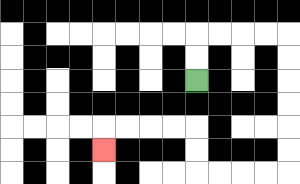{'start': '[8, 3]', 'end': '[4, 6]', 'path_directions': 'U,U,R,R,R,R,D,D,D,D,D,D,L,L,L,L,U,U,L,L,L,L,D', 'path_coordinates': '[[8, 3], [8, 2], [8, 1], [9, 1], [10, 1], [11, 1], [12, 1], [12, 2], [12, 3], [12, 4], [12, 5], [12, 6], [12, 7], [11, 7], [10, 7], [9, 7], [8, 7], [8, 6], [8, 5], [7, 5], [6, 5], [5, 5], [4, 5], [4, 6]]'}